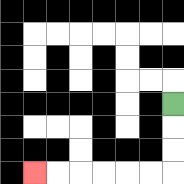{'start': '[7, 4]', 'end': '[1, 7]', 'path_directions': 'D,D,D,L,L,L,L,L,L', 'path_coordinates': '[[7, 4], [7, 5], [7, 6], [7, 7], [6, 7], [5, 7], [4, 7], [3, 7], [2, 7], [1, 7]]'}